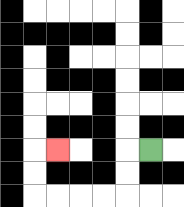{'start': '[6, 6]', 'end': '[2, 6]', 'path_directions': 'L,D,D,L,L,L,L,U,U,R', 'path_coordinates': '[[6, 6], [5, 6], [5, 7], [5, 8], [4, 8], [3, 8], [2, 8], [1, 8], [1, 7], [1, 6], [2, 6]]'}